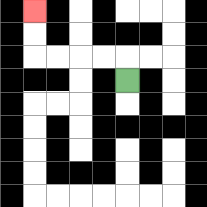{'start': '[5, 3]', 'end': '[1, 0]', 'path_directions': 'U,L,L,L,L,U,U', 'path_coordinates': '[[5, 3], [5, 2], [4, 2], [3, 2], [2, 2], [1, 2], [1, 1], [1, 0]]'}